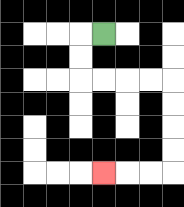{'start': '[4, 1]', 'end': '[4, 7]', 'path_directions': 'L,D,D,R,R,R,R,D,D,D,D,L,L,L', 'path_coordinates': '[[4, 1], [3, 1], [3, 2], [3, 3], [4, 3], [5, 3], [6, 3], [7, 3], [7, 4], [7, 5], [7, 6], [7, 7], [6, 7], [5, 7], [4, 7]]'}